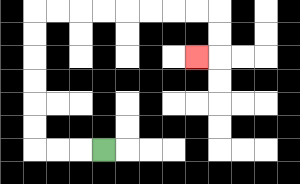{'start': '[4, 6]', 'end': '[8, 2]', 'path_directions': 'L,L,L,U,U,U,U,U,U,R,R,R,R,R,R,R,R,D,D,L', 'path_coordinates': '[[4, 6], [3, 6], [2, 6], [1, 6], [1, 5], [1, 4], [1, 3], [1, 2], [1, 1], [1, 0], [2, 0], [3, 0], [4, 0], [5, 0], [6, 0], [7, 0], [8, 0], [9, 0], [9, 1], [9, 2], [8, 2]]'}